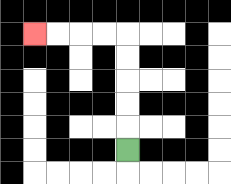{'start': '[5, 6]', 'end': '[1, 1]', 'path_directions': 'U,U,U,U,U,L,L,L,L', 'path_coordinates': '[[5, 6], [5, 5], [5, 4], [5, 3], [5, 2], [5, 1], [4, 1], [3, 1], [2, 1], [1, 1]]'}